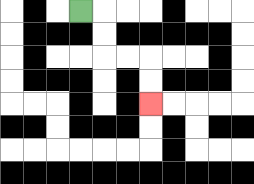{'start': '[3, 0]', 'end': '[6, 4]', 'path_directions': 'R,D,D,R,R,D,D', 'path_coordinates': '[[3, 0], [4, 0], [4, 1], [4, 2], [5, 2], [6, 2], [6, 3], [6, 4]]'}